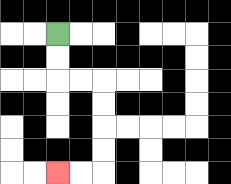{'start': '[2, 1]', 'end': '[2, 7]', 'path_directions': 'D,D,R,R,D,D,D,D,L,L', 'path_coordinates': '[[2, 1], [2, 2], [2, 3], [3, 3], [4, 3], [4, 4], [4, 5], [4, 6], [4, 7], [3, 7], [2, 7]]'}